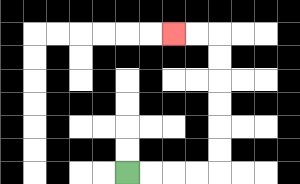{'start': '[5, 7]', 'end': '[7, 1]', 'path_directions': 'R,R,R,R,U,U,U,U,U,U,L,L', 'path_coordinates': '[[5, 7], [6, 7], [7, 7], [8, 7], [9, 7], [9, 6], [9, 5], [9, 4], [9, 3], [9, 2], [9, 1], [8, 1], [7, 1]]'}